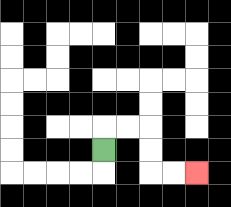{'start': '[4, 6]', 'end': '[8, 7]', 'path_directions': 'U,R,R,D,D,R,R', 'path_coordinates': '[[4, 6], [4, 5], [5, 5], [6, 5], [6, 6], [6, 7], [7, 7], [8, 7]]'}